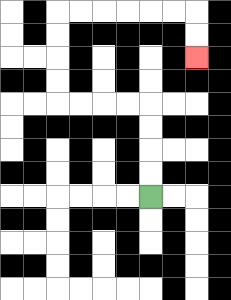{'start': '[6, 8]', 'end': '[8, 2]', 'path_directions': 'U,U,U,U,L,L,L,L,U,U,U,U,R,R,R,R,R,R,D,D', 'path_coordinates': '[[6, 8], [6, 7], [6, 6], [6, 5], [6, 4], [5, 4], [4, 4], [3, 4], [2, 4], [2, 3], [2, 2], [2, 1], [2, 0], [3, 0], [4, 0], [5, 0], [6, 0], [7, 0], [8, 0], [8, 1], [8, 2]]'}